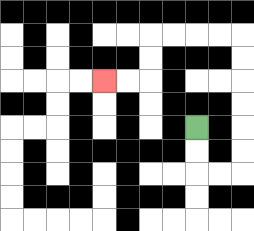{'start': '[8, 5]', 'end': '[4, 3]', 'path_directions': 'D,D,R,R,U,U,U,U,U,U,L,L,L,L,D,D,L,L', 'path_coordinates': '[[8, 5], [8, 6], [8, 7], [9, 7], [10, 7], [10, 6], [10, 5], [10, 4], [10, 3], [10, 2], [10, 1], [9, 1], [8, 1], [7, 1], [6, 1], [6, 2], [6, 3], [5, 3], [4, 3]]'}